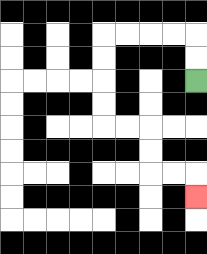{'start': '[8, 3]', 'end': '[8, 8]', 'path_directions': 'U,U,L,L,L,L,D,D,D,D,R,R,D,D,R,R,D', 'path_coordinates': '[[8, 3], [8, 2], [8, 1], [7, 1], [6, 1], [5, 1], [4, 1], [4, 2], [4, 3], [4, 4], [4, 5], [5, 5], [6, 5], [6, 6], [6, 7], [7, 7], [8, 7], [8, 8]]'}